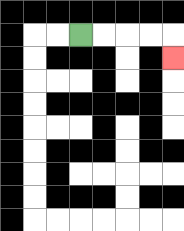{'start': '[3, 1]', 'end': '[7, 2]', 'path_directions': 'R,R,R,R,D', 'path_coordinates': '[[3, 1], [4, 1], [5, 1], [6, 1], [7, 1], [7, 2]]'}